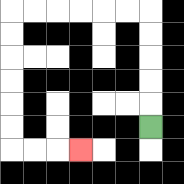{'start': '[6, 5]', 'end': '[3, 6]', 'path_directions': 'U,U,U,U,U,L,L,L,L,L,L,D,D,D,D,D,D,R,R,R', 'path_coordinates': '[[6, 5], [6, 4], [6, 3], [6, 2], [6, 1], [6, 0], [5, 0], [4, 0], [3, 0], [2, 0], [1, 0], [0, 0], [0, 1], [0, 2], [0, 3], [0, 4], [0, 5], [0, 6], [1, 6], [2, 6], [3, 6]]'}